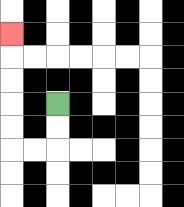{'start': '[2, 4]', 'end': '[0, 1]', 'path_directions': 'D,D,L,L,U,U,U,U,U', 'path_coordinates': '[[2, 4], [2, 5], [2, 6], [1, 6], [0, 6], [0, 5], [0, 4], [0, 3], [0, 2], [0, 1]]'}